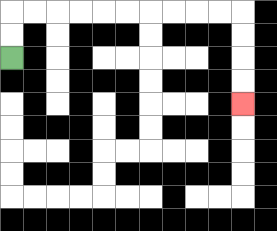{'start': '[0, 2]', 'end': '[10, 4]', 'path_directions': 'U,U,R,R,R,R,R,R,R,R,R,R,D,D,D,D', 'path_coordinates': '[[0, 2], [0, 1], [0, 0], [1, 0], [2, 0], [3, 0], [4, 0], [5, 0], [6, 0], [7, 0], [8, 0], [9, 0], [10, 0], [10, 1], [10, 2], [10, 3], [10, 4]]'}